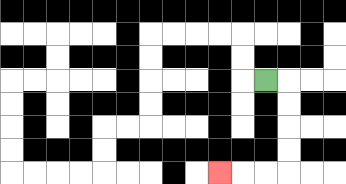{'start': '[11, 3]', 'end': '[9, 7]', 'path_directions': 'R,D,D,D,D,L,L,L', 'path_coordinates': '[[11, 3], [12, 3], [12, 4], [12, 5], [12, 6], [12, 7], [11, 7], [10, 7], [9, 7]]'}